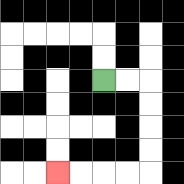{'start': '[4, 3]', 'end': '[2, 7]', 'path_directions': 'R,R,D,D,D,D,L,L,L,L', 'path_coordinates': '[[4, 3], [5, 3], [6, 3], [6, 4], [6, 5], [6, 6], [6, 7], [5, 7], [4, 7], [3, 7], [2, 7]]'}